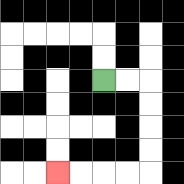{'start': '[4, 3]', 'end': '[2, 7]', 'path_directions': 'R,R,D,D,D,D,L,L,L,L', 'path_coordinates': '[[4, 3], [5, 3], [6, 3], [6, 4], [6, 5], [6, 6], [6, 7], [5, 7], [4, 7], [3, 7], [2, 7]]'}